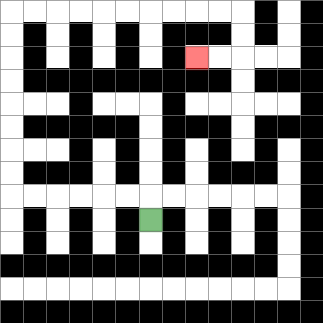{'start': '[6, 9]', 'end': '[8, 2]', 'path_directions': 'U,L,L,L,L,L,L,U,U,U,U,U,U,U,U,R,R,R,R,R,R,R,R,R,R,D,D,L,L', 'path_coordinates': '[[6, 9], [6, 8], [5, 8], [4, 8], [3, 8], [2, 8], [1, 8], [0, 8], [0, 7], [0, 6], [0, 5], [0, 4], [0, 3], [0, 2], [0, 1], [0, 0], [1, 0], [2, 0], [3, 0], [4, 0], [5, 0], [6, 0], [7, 0], [8, 0], [9, 0], [10, 0], [10, 1], [10, 2], [9, 2], [8, 2]]'}